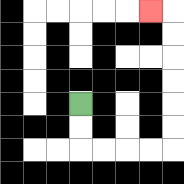{'start': '[3, 4]', 'end': '[6, 0]', 'path_directions': 'D,D,R,R,R,R,U,U,U,U,U,U,L', 'path_coordinates': '[[3, 4], [3, 5], [3, 6], [4, 6], [5, 6], [6, 6], [7, 6], [7, 5], [7, 4], [7, 3], [7, 2], [7, 1], [7, 0], [6, 0]]'}